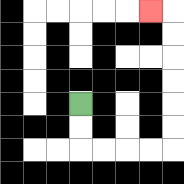{'start': '[3, 4]', 'end': '[6, 0]', 'path_directions': 'D,D,R,R,R,R,U,U,U,U,U,U,L', 'path_coordinates': '[[3, 4], [3, 5], [3, 6], [4, 6], [5, 6], [6, 6], [7, 6], [7, 5], [7, 4], [7, 3], [7, 2], [7, 1], [7, 0], [6, 0]]'}